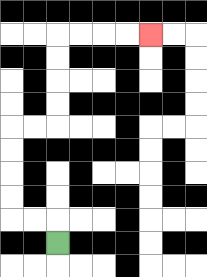{'start': '[2, 10]', 'end': '[6, 1]', 'path_directions': 'U,L,L,U,U,U,U,R,R,U,U,U,U,R,R,R,R', 'path_coordinates': '[[2, 10], [2, 9], [1, 9], [0, 9], [0, 8], [0, 7], [0, 6], [0, 5], [1, 5], [2, 5], [2, 4], [2, 3], [2, 2], [2, 1], [3, 1], [4, 1], [5, 1], [6, 1]]'}